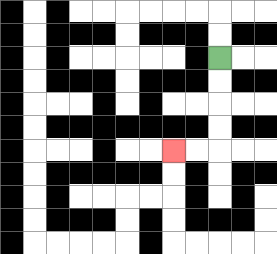{'start': '[9, 2]', 'end': '[7, 6]', 'path_directions': 'D,D,D,D,L,L', 'path_coordinates': '[[9, 2], [9, 3], [9, 4], [9, 5], [9, 6], [8, 6], [7, 6]]'}